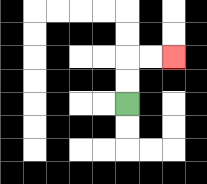{'start': '[5, 4]', 'end': '[7, 2]', 'path_directions': 'U,U,R,R', 'path_coordinates': '[[5, 4], [5, 3], [5, 2], [6, 2], [7, 2]]'}